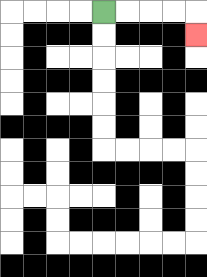{'start': '[4, 0]', 'end': '[8, 1]', 'path_directions': 'R,R,R,R,D', 'path_coordinates': '[[4, 0], [5, 0], [6, 0], [7, 0], [8, 0], [8, 1]]'}